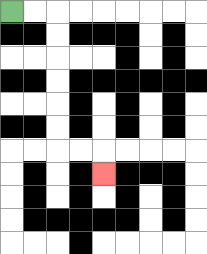{'start': '[0, 0]', 'end': '[4, 7]', 'path_directions': 'R,R,D,D,D,D,D,D,R,R,D', 'path_coordinates': '[[0, 0], [1, 0], [2, 0], [2, 1], [2, 2], [2, 3], [2, 4], [2, 5], [2, 6], [3, 6], [4, 6], [4, 7]]'}